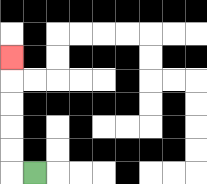{'start': '[1, 7]', 'end': '[0, 2]', 'path_directions': 'L,U,U,U,U,U', 'path_coordinates': '[[1, 7], [0, 7], [0, 6], [0, 5], [0, 4], [0, 3], [0, 2]]'}